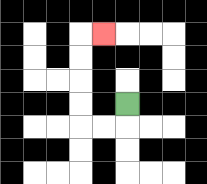{'start': '[5, 4]', 'end': '[4, 1]', 'path_directions': 'D,L,L,U,U,U,U,R', 'path_coordinates': '[[5, 4], [5, 5], [4, 5], [3, 5], [3, 4], [3, 3], [3, 2], [3, 1], [4, 1]]'}